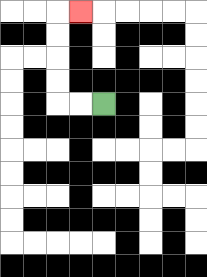{'start': '[4, 4]', 'end': '[3, 0]', 'path_directions': 'L,L,U,U,U,U,R', 'path_coordinates': '[[4, 4], [3, 4], [2, 4], [2, 3], [2, 2], [2, 1], [2, 0], [3, 0]]'}